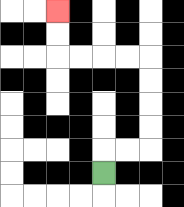{'start': '[4, 7]', 'end': '[2, 0]', 'path_directions': 'U,R,R,U,U,U,U,L,L,L,L,U,U', 'path_coordinates': '[[4, 7], [4, 6], [5, 6], [6, 6], [6, 5], [6, 4], [6, 3], [6, 2], [5, 2], [4, 2], [3, 2], [2, 2], [2, 1], [2, 0]]'}